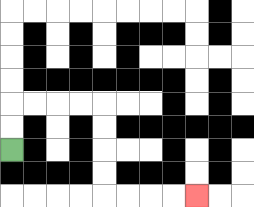{'start': '[0, 6]', 'end': '[8, 8]', 'path_directions': 'U,U,R,R,R,R,D,D,D,D,R,R,R,R', 'path_coordinates': '[[0, 6], [0, 5], [0, 4], [1, 4], [2, 4], [3, 4], [4, 4], [4, 5], [4, 6], [4, 7], [4, 8], [5, 8], [6, 8], [7, 8], [8, 8]]'}